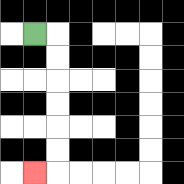{'start': '[1, 1]', 'end': '[1, 7]', 'path_directions': 'R,D,D,D,D,D,D,L', 'path_coordinates': '[[1, 1], [2, 1], [2, 2], [2, 3], [2, 4], [2, 5], [2, 6], [2, 7], [1, 7]]'}